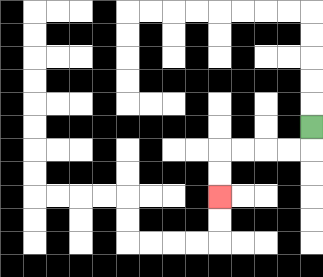{'start': '[13, 5]', 'end': '[9, 8]', 'path_directions': 'D,L,L,L,L,D,D', 'path_coordinates': '[[13, 5], [13, 6], [12, 6], [11, 6], [10, 6], [9, 6], [9, 7], [9, 8]]'}